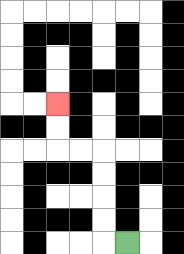{'start': '[5, 10]', 'end': '[2, 4]', 'path_directions': 'L,U,U,U,U,L,L,U,U', 'path_coordinates': '[[5, 10], [4, 10], [4, 9], [4, 8], [4, 7], [4, 6], [3, 6], [2, 6], [2, 5], [2, 4]]'}